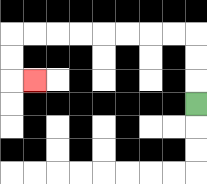{'start': '[8, 4]', 'end': '[1, 3]', 'path_directions': 'U,U,U,L,L,L,L,L,L,L,L,D,D,R', 'path_coordinates': '[[8, 4], [8, 3], [8, 2], [8, 1], [7, 1], [6, 1], [5, 1], [4, 1], [3, 1], [2, 1], [1, 1], [0, 1], [0, 2], [0, 3], [1, 3]]'}